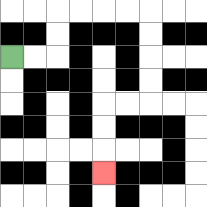{'start': '[0, 2]', 'end': '[4, 7]', 'path_directions': 'R,R,U,U,R,R,R,R,D,D,D,D,L,L,D,D,D', 'path_coordinates': '[[0, 2], [1, 2], [2, 2], [2, 1], [2, 0], [3, 0], [4, 0], [5, 0], [6, 0], [6, 1], [6, 2], [6, 3], [6, 4], [5, 4], [4, 4], [4, 5], [4, 6], [4, 7]]'}